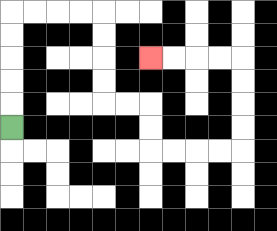{'start': '[0, 5]', 'end': '[6, 2]', 'path_directions': 'U,U,U,U,U,R,R,R,R,D,D,D,D,R,R,D,D,R,R,R,R,U,U,U,U,L,L,L,L', 'path_coordinates': '[[0, 5], [0, 4], [0, 3], [0, 2], [0, 1], [0, 0], [1, 0], [2, 0], [3, 0], [4, 0], [4, 1], [4, 2], [4, 3], [4, 4], [5, 4], [6, 4], [6, 5], [6, 6], [7, 6], [8, 6], [9, 6], [10, 6], [10, 5], [10, 4], [10, 3], [10, 2], [9, 2], [8, 2], [7, 2], [6, 2]]'}